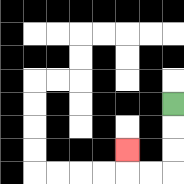{'start': '[7, 4]', 'end': '[5, 6]', 'path_directions': 'D,D,D,L,L,U', 'path_coordinates': '[[7, 4], [7, 5], [7, 6], [7, 7], [6, 7], [5, 7], [5, 6]]'}